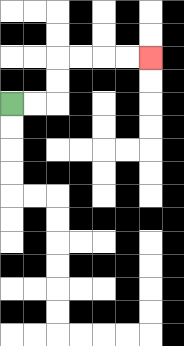{'start': '[0, 4]', 'end': '[6, 2]', 'path_directions': 'R,R,U,U,R,R,R,R', 'path_coordinates': '[[0, 4], [1, 4], [2, 4], [2, 3], [2, 2], [3, 2], [4, 2], [5, 2], [6, 2]]'}